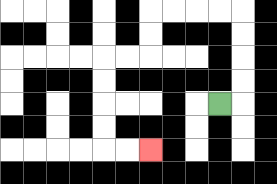{'start': '[9, 4]', 'end': '[6, 6]', 'path_directions': 'R,U,U,U,U,L,L,L,L,D,D,L,L,D,D,D,D,R,R', 'path_coordinates': '[[9, 4], [10, 4], [10, 3], [10, 2], [10, 1], [10, 0], [9, 0], [8, 0], [7, 0], [6, 0], [6, 1], [6, 2], [5, 2], [4, 2], [4, 3], [4, 4], [4, 5], [4, 6], [5, 6], [6, 6]]'}